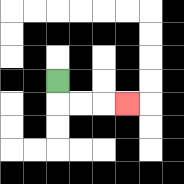{'start': '[2, 3]', 'end': '[5, 4]', 'path_directions': 'D,R,R,R', 'path_coordinates': '[[2, 3], [2, 4], [3, 4], [4, 4], [5, 4]]'}